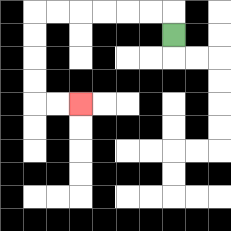{'start': '[7, 1]', 'end': '[3, 4]', 'path_directions': 'U,L,L,L,L,L,L,D,D,D,D,R,R', 'path_coordinates': '[[7, 1], [7, 0], [6, 0], [5, 0], [4, 0], [3, 0], [2, 0], [1, 0], [1, 1], [1, 2], [1, 3], [1, 4], [2, 4], [3, 4]]'}